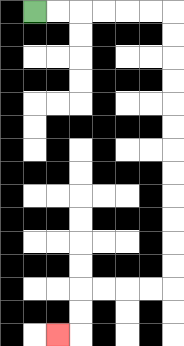{'start': '[1, 0]', 'end': '[2, 14]', 'path_directions': 'R,R,R,R,R,R,D,D,D,D,D,D,D,D,D,D,D,D,L,L,L,L,D,D,L', 'path_coordinates': '[[1, 0], [2, 0], [3, 0], [4, 0], [5, 0], [6, 0], [7, 0], [7, 1], [7, 2], [7, 3], [7, 4], [7, 5], [7, 6], [7, 7], [7, 8], [7, 9], [7, 10], [7, 11], [7, 12], [6, 12], [5, 12], [4, 12], [3, 12], [3, 13], [3, 14], [2, 14]]'}